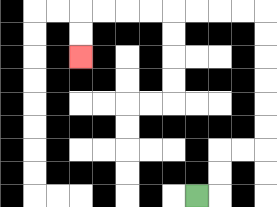{'start': '[8, 8]', 'end': '[3, 2]', 'path_directions': 'R,U,U,R,R,U,U,U,U,U,U,L,L,L,L,L,L,L,L,D,D', 'path_coordinates': '[[8, 8], [9, 8], [9, 7], [9, 6], [10, 6], [11, 6], [11, 5], [11, 4], [11, 3], [11, 2], [11, 1], [11, 0], [10, 0], [9, 0], [8, 0], [7, 0], [6, 0], [5, 0], [4, 0], [3, 0], [3, 1], [3, 2]]'}